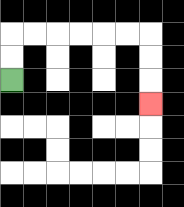{'start': '[0, 3]', 'end': '[6, 4]', 'path_directions': 'U,U,R,R,R,R,R,R,D,D,D', 'path_coordinates': '[[0, 3], [0, 2], [0, 1], [1, 1], [2, 1], [3, 1], [4, 1], [5, 1], [6, 1], [6, 2], [6, 3], [6, 4]]'}